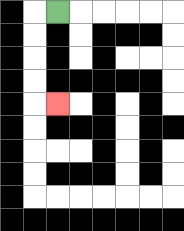{'start': '[2, 0]', 'end': '[2, 4]', 'path_directions': 'L,D,D,D,D,R', 'path_coordinates': '[[2, 0], [1, 0], [1, 1], [1, 2], [1, 3], [1, 4], [2, 4]]'}